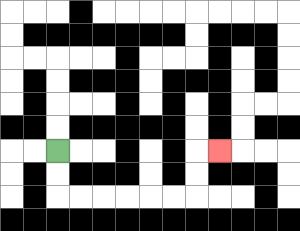{'start': '[2, 6]', 'end': '[9, 6]', 'path_directions': 'D,D,R,R,R,R,R,R,U,U,R', 'path_coordinates': '[[2, 6], [2, 7], [2, 8], [3, 8], [4, 8], [5, 8], [6, 8], [7, 8], [8, 8], [8, 7], [8, 6], [9, 6]]'}